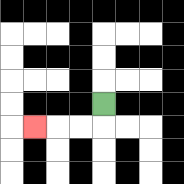{'start': '[4, 4]', 'end': '[1, 5]', 'path_directions': 'D,L,L,L', 'path_coordinates': '[[4, 4], [4, 5], [3, 5], [2, 5], [1, 5]]'}